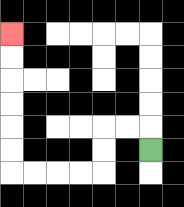{'start': '[6, 6]', 'end': '[0, 1]', 'path_directions': 'U,L,L,D,D,L,L,L,L,U,U,U,U,U,U', 'path_coordinates': '[[6, 6], [6, 5], [5, 5], [4, 5], [4, 6], [4, 7], [3, 7], [2, 7], [1, 7], [0, 7], [0, 6], [0, 5], [0, 4], [0, 3], [0, 2], [0, 1]]'}